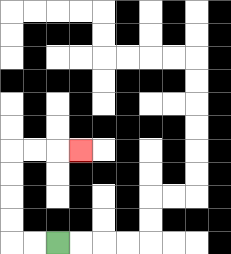{'start': '[2, 10]', 'end': '[3, 6]', 'path_directions': 'L,L,U,U,U,U,R,R,R', 'path_coordinates': '[[2, 10], [1, 10], [0, 10], [0, 9], [0, 8], [0, 7], [0, 6], [1, 6], [2, 6], [3, 6]]'}